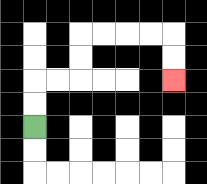{'start': '[1, 5]', 'end': '[7, 3]', 'path_directions': 'U,U,R,R,U,U,R,R,R,R,D,D', 'path_coordinates': '[[1, 5], [1, 4], [1, 3], [2, 3], [3, 3], [3, 2], [3, 1], [4, 1], [5, 1], [6, 1], [7, 1], [7, 2], [7, 3]]'}